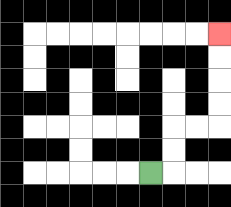{'start': '[6, 7]', 'end': '[9, 1]', 'path_directions': 'R,U,U,R,R,U,U,U,U', 'path_coordinates': '[[6, 7], [7, 7], [7, 6], [7, 5], [8, 5], [9, 5], [9, 4], [9, 3], [9, 2], [9, 1]]'}